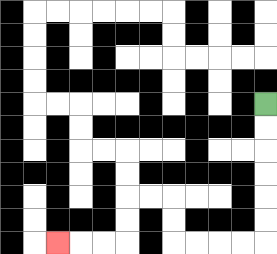{'start': '[11, 4]', 'end': '[2, 10]', 'path_directions': 'D,D,D,D,D,D,L,L,L,L,U,U,L,L,D,D,L,L,L', 'path_coordinates': '[[11, 4], [11, 5], [11, 6], [11, 7], [11, 8], [11, 9], [11, 10], [10, 10], [9, 10], [8, 10], [7, 10], [7, 9], [7, 8], [6, 8], [5, 8], [5, 9], [5, 10], [4, 10], [3, 10], [2, 10]]'}